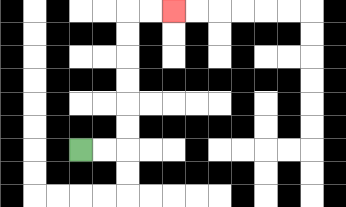{'start': '[3, 6]', 'end': '[7, 0]', 'path_directions': 'R,R,U,U,U,U,U,U,R,R', 'path_coordinates': '[[3, 6], [4, 6], [5, 6], [5, 5], [5, 4], [5, 3], [5, 2], [5, 1], [5, 0], [6, 0], [7, 0]]'}